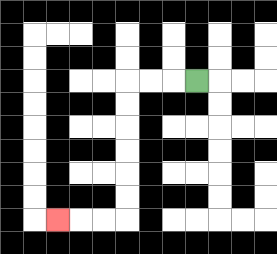{'start': '[8, 3]', 'end': '[2, 9]', 'path_directions': 'L,L,L,D,D,D,D,D,D,L,L,L', 'path_coordinates': '[[8, 3], [7, 3], [6, 3], [5, 3], [5, 4], [5, 5], [5, 6], [5, 7], [5, 8], [5, 9], [4, 9], [3, 9], [2, 9]]'}